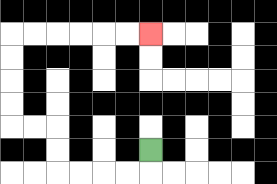{'start': '[6, 6]', 'end': '[6, 1]', 'path_directions': 'D,L,L,L,L,U,U,L,L,U,U,U,U,R,R,R,R,R,R', 'path_coordinates': '[[6, 6], [6, 7], [5, 7], [4, 7], [3, 7], [2, 7], [2, 6], [2, 5], [1, 5], [0, 5], [0, 4], [0, 3], [0, 2], [0, 1], [1, 1], [2, 1], [3, 1], [4, 1], [5, 1], [6, 1]]'}